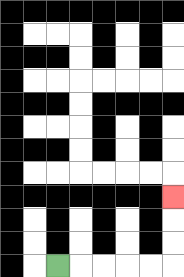{'start': '[2, 11]', 'end': '[7, 8]', 'path_directions': 'R,R,R,R,R,U,U,U', 'path_coordinates': '[[2, 11], [3, 11], [4, 11], [5, 11], [6, 11], [7, 11], [7, 10], [7, 9], [7, 8]]'}